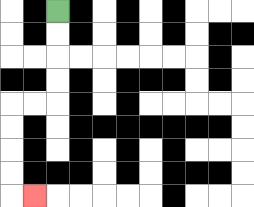{'start': '[2, 0]', 'end': '[1, 8]', 'path_directions': 'D,D,D,D,L,L,D,D,D,D,R', 'path_coordinates': '[[2, 0], [2, 1], [2, 2], [2, 3], [2, 4], [1, 4], [0, 4], [0, 5], [0, 6], [0, 7], [0, 8], [1, 8]]'}